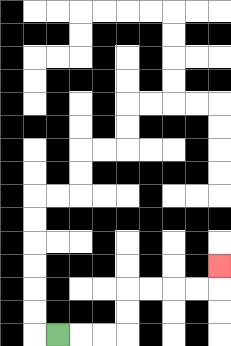{'start': '[2, 14]', 'end': '[9, 11]', 'path_directions': 'R,R,R,U,U,R,R,R,R,U', 'path_coordinates': '[[2, 14], [3, 14], [4, 14], [5, 14], [5, 13], [5, 12], [6, 12], [7, 12], [8, 12], [9, 12], [9, 11]]'}